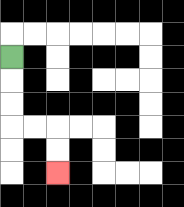{'start': '[0, 2]', 'end': '[2, 7]', 'path_directions': 'D,D,D,R,R,D,D', 'path_coordinates': '[[0, 2], [0, 3], [0, 4], [0, 5], [1, 5], [2, 5], [2, 6], [2, 7]]'}